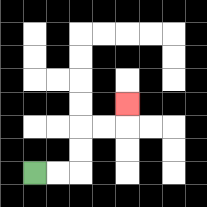{'start': '[1, 7]', 'end': '[5, 4]', 'path_directions': 'R,R,U,U,R,R,U', 'path_coordinates': '[[1, 7], [2, 7], [3, 7], [3, 6], [3, 5], [4, 5], [5, 5], [5, 4]]'}